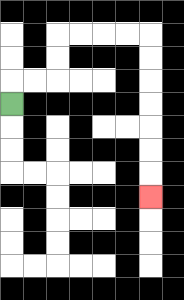{'start': '[0, 4]', 'end': '[6, 8]', 'path_directions': 'U,R,R,U,U,R,R,R,R,D,D,D,D,D,D,D', 'path_coordinates': '[[0, 4], [0, 3], [1, 3], [2, 3], [2, 2], [2, 1], [3, 1], [4, 1], [5, 1], [6, 1], [6, 2], [6, 3], [6, 4], [6, 5], [6, 6], [6, 7], [6, 8]]'}